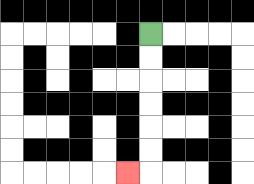{'start': '[6, 1]', 'end': '[5, 7]', 'path_directions': 'D,D,D,D,D,D,L', 'path_coordinates': '[[6, 1], [6, 2], [6, 3], [6, 4], [6, 5], [6, 6], [6, 7], [5, 7]]'}